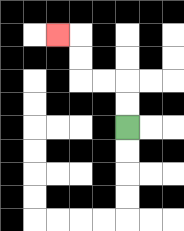{'start': '[5, 5]', 'end': '[2, 1]', 'path_directions': 'U,U,L,L,U,U,L', 'path_coordinates': '[[5, 5], [5, 4], [5, 3], [4, 3], [3, 3], [3, 2], [3, 1], [2, 1]]'}